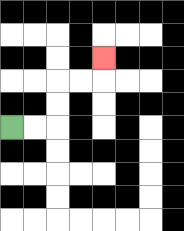{'start': '[0, 5]', 'end': '[4, 2]', 'path_directions': 'R,R,U,U,R,R,U', 'path_coordinates': '[[0, 5], [1, 5], [2, 5], [2, 4], [2, 3], [3, 3], [4, 3], [4, 2]]'}